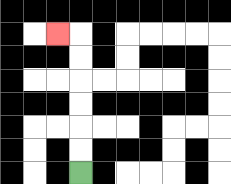{'start': '[3, 7]', 'end': '[2, 1]', 'path_directions': 'U,U,U,U,U,U,L', 'path_coordinates': '[[3, 7], [3, 6], [3, 5], [3, 4], [3, 3], [3, 2], [3, 1], [2, 1]]'}